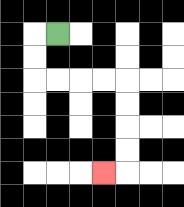{'start': '[2, 1]', 'end': '[4, 7]', 'path_directions': 'L,D,D,R,R,R,R,D,D,D,D,L', 'path_coordinates': '[[2, 1], [1, 1], [1, 2], [1, 3], [2, 3], [3, 3], [4, 3], [5, 3], [5, 4], [5, 5], [5, 6], [5, 7], [4, 7]]'}